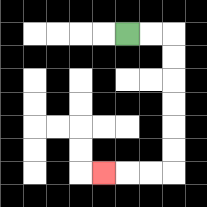{'start': '[5, 1]', 'end': '[4, 7]', 'path_directions': 'R,R,D,D,D,D,D,D,L,L,L', 'path_coordinates': '[[5, 1], [6, 1], [7, 1], [7, 2], [7, 3], [7, 4], [7, 5], [7, 6], [7, 7], [6, 7], [5, 7], [4, 7]]'}